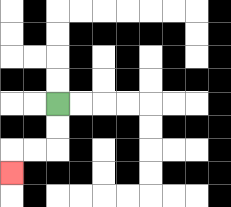{'start': '[2, 4]', 'end': '[0, 7]', 'path_directions': 'D,D,L,L,D', 'path_coordinates': '[[2, 4], [2, 5], [2, 6], [1, 6], [0, 6], [0, 7]]'}